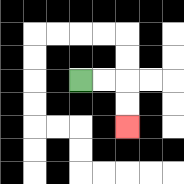{'start': '[3, 3]', 'end': '[5, 5]', 'path_directions': 'R,R,D,D', 'path_coordinates': '[[3, 3], [4, 3], [5, 3], [5, 4], [5, 5]]'}